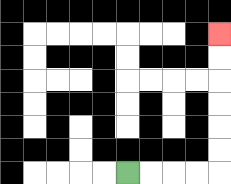{'start': '[5, 7]', 'end': '[9, 1]', 'path_directions': 'R,R,R,R,U,U,U,U,U,U', 'path_coordinates': '[[5, 7], [6, 7], [7, 7], [8, 7], [9, 7], [9, 6], [9, 5], [9, 4], [9, 3], [9, 2], [9, 1]]'}